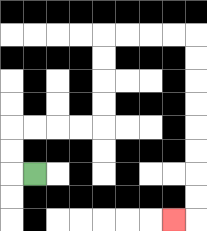{'start': '[1, 7]', 'end': '[7, 9]', 'path_directions': 'L,U,U,R,R,R,R,U,U,U,U,R,R,R,R,D,D,D,D,D,D,D,D,L', 'path_coordinates': '[[1, 7], [0, 7], [0, 6], [0, 5], [1, 5], [2, 5], [3, 5], [4, 5], [4, 4], [4, 3], [4, 2], [4, 1], [5, 1], [6, 1], [7, 1], [8, 1], [8, 2], [8, 3], [8, 4], [8, 5], [8, 6], [8, 7], [8, 8], [8, 9], [7, 9]]'}